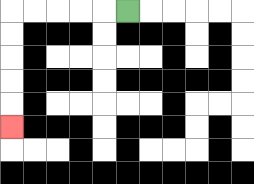{'start': '[5, 0]', 'end': '[0, 5]', 'path_directions': 'L,L,L,L,L,D,D,D,D,D', 'path_coordinates': '[[5, 0], [4, 0], [3, 0], [2, 0], [1, 0], [0, 0], [0, 1], [0, 2], [0, 3], [0, 4], [0, 5]]'}